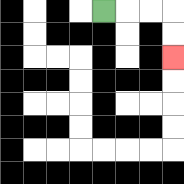{'start': '[4, 0]', 'end': '[7, 2]', 'path_directions': 'R,R,R,D,D', 'path_coordinates': '[[4, 0], [5, 0], [6, 0], [7, 0], [7, 1], [7, 2]]'}